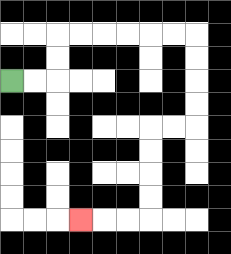{'start': '[0, 3]', 'end': '[3, 9]', 'path_directions': 'R,R,U,U,R,R,R,R,R,R,D,D,D,D,L,L,D,D,D,D,L,L,L', 'path_coordinates': '[[0, 3], [1, 3], [2, 3], [2, 2], [2, 1], [3, 1], [4, 1], [5, 1], [6, 1], [7, 1], [8, 1], [8, 2], [8, 3], [8, 4], [8, 5], [7, 5], [6, 5], [6, 6], [6, 7], [6, 8], [6, 9], [5, 9], [4, 9], [3, 9]]'}